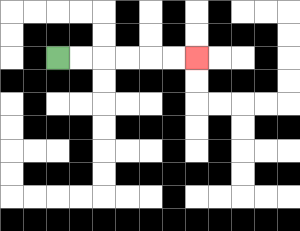{'start': '[2, 2]', 'end': '[8, 2]', 'path_directions': 'R,R,R,R,R,R', 'path_coordinates': '[[2, 2], [3, 2], [4, 2], [5, 2], [6, 2], [7, 2], [8, 2]]'}